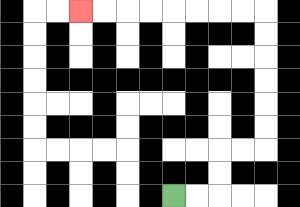{'start': '[7, 8]', 'end': '[3, 0]', 'path_directions': 'R,R,U,U,R,R,U,U,U,U,U,U,L,L,L,L,L,L,L,L', 'path_coordinates': '[[7, 8], [8, 8], [9, 8], [9, 7], [9, 6], [10, 6], [11, 6], [11, 5], [11, 4], [11, 3], [11, 2], [11, 1], [11, 0], [10, 0], [9, 0], [8, 0], [7, 0], [6, 0], [5, 0], [4, 0], [3, 0]]'}